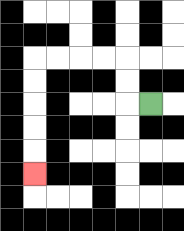{'start': '[6, 4]', 'end': '[1, 7]', 'path_directions': 'L,U,U,L,L,L,L,D,D,D,D,D', 'path_coordinates': '[[6, 4], [5, 4], [5, 3], [5, 2], [4, 2], [3, 2], [2, 2], [1, 2], [1, 3], [1, 4], [1, 5], [1, 6], [1, 7]]'}